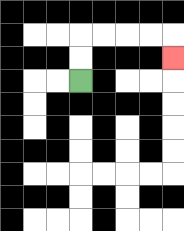{'start': '[3, 3]', 'end': '[7, 2]', 'path_directions': 'U,U,R,R,R,R,D', 'path_coordinates': '[[3, 3], [3, 2], [3, 1], [4, 1], [5, 1], [6, 1], [7, 1], [7, 2]]'}